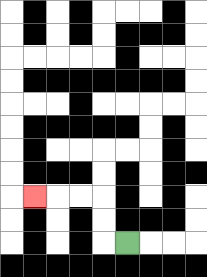{'start': '[5, 10]', 'end': '[1, 8]', 'path_directions': 'L,U,U,L,L,L', 'path_coordinates': '[[5, 10], [4, 10], [4, 9], [4, 8], [3, 8], [2, 8], [1, 8]]'}